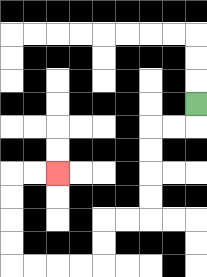{'start': '[8, 4]', 'end': '[2, 7]', 'path_directions': 'D,L,L,D,D,D,D,L,L,D,D,L,L,L,L,U,U,U,U,R,R', 'path_coordinates': '[[8, 4], [8, 5], [7, 5], [6, 5], [6, 6], [6, 7], [6, 8], [6, 9], [5, 9], [4, 9], [4, 10], [4, 11], [3, 11], [2, 11], [1, 11], [0, 11], [0, 10], [0, 9], [0, 8], [0, 7], [1, 7], [2, 7]]'}